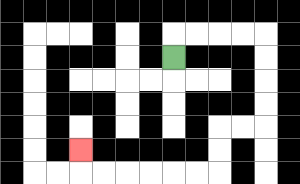{'start': '[7, 2]', 'end': '[3, 6]', 'path_directions': 'U,R,R,R,R,D,D,D,D,L,L,D,D,L,L,L,L,L,L,U', 'path_coordinates': '[[7, 2], [7, 1], [8, 1], [9, 1], [10, 1], [11, 1], [11, 2], [11, 3], [11, 4], [11, 5], [10, 5], [9, 5], [9, 6], [9, 7], [8, 7], [7, 7], [6, 7], [5, 7], [4, 7], [3, 7], [3, 6]]'}